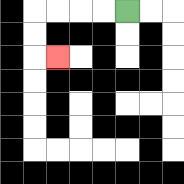{'start': '[5, 0]', 'end': '[2, 2]', 'path_directions': 'L,L,L,L,D,D,R', 'path_coordinates': '[[5, 0], [4, 0], [3, 0], [2, 0], [1, 0], [1, 1], [1, 2], [2, 2]]'}